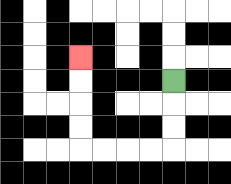{'start': '[7, 3]', 'end': '[3, 2]', 'path_directions': 'D,D,D,L,L,L,L,U,U,U,U', 'path_coordinates': '[[7, 3], [7, 4], [7, 5], [7, 6], [6, 6], [5, 6], [4, 6], [3, 6], [3, 5], [3, 4], [3, 3], [3, 2]]'}